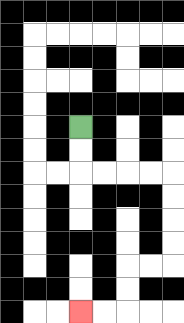{'start': '[3, 5]', 'end': '[3, 13]', 'path_directions': 'D,D,R,R,R,R,D,D,D,D,L,L,D,D,L,L', 'path_coordinates': '[[3, 5], [3, 6], [3, 7], [4, 7], [5, 7], [6, 7], [7, 7], [7, 8], [7, 9], [7, 10], [7, 11], [6, 11], [5, 11], [5, 12], [5, 13], [4, 13], [3, 13]]'}